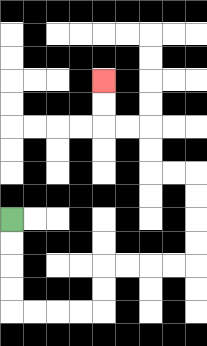{'start': '[0, 9]', 'end': '[4, 3]', 'path_directions': 'D,D,D,D,R,R,R,R,U,U,R,R,R,R,U,U,U,U,L,L,U,U,L,L,U,U', 'path_coordinates': '[[0, 9], [0, 10], [0, 11], [0, 12], [0, 13], [1, 13], [2, 13], [3, 13], [4, 13], [4, 12], [4, 11], [5, 11], [6, 11], [7, 11], [8, 11], [8, 10], [8, 9], [8, 8], [8, 7], [7, 7], [6, 7], [6, 6], [6, 5], [5, 5], [4, 5], [4, 4], [4, 3]]'}